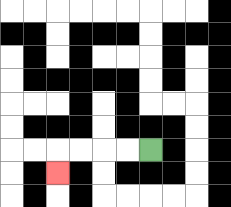{'start': '[6, 6]', 'end': '[2, 7]', 'path_directions': 'L,L,L,L,D', 'path_coordinates': '[[6, 6], [5, 6], [4, 6], [3, 6], [2, 6], [2, 7]]'}